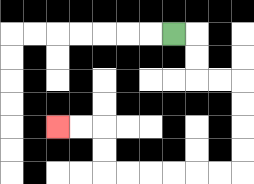{'start': '[7, 1]', 'end': '[2, 5]', 'path_directions': 'R,D,D,R,R,D,D,D,D,L,L,L,L,L,L,U,U,L,L', 'path_coordinates': '[[7, 1], [8, 1], [8, 2], [8, 3], [9, 3], [10, 3], [10, 4], [10, 5], [10, 6], [10, 7], [9, 7], [8, 7], [7, 7], [6, 7], [5, 7], [4, 7], [4, 6], [4, 5], [3, 5], [2, 5]]'}